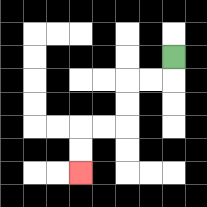{'start': '[7, 2]', 'end': '[3, 7]', 'path_directions': 'D,L,L,D,D,L,L,D,D', 'path_coordinates': '[[7, 2], [7, 3], [6, 3], [5, 3], [5, 4], [5, 5], [4, 5], [3, 5], [3, 6], [3, 7]]'}